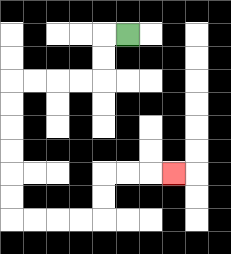{'start': '[5, 1]', 'end': '[7, 7]', 'path_directions': 'L,D,D,L,L,L,L,D,D,D,D,D,D,R,R,R,R,U,U,R,R,R', 'path_coordinates': '[[5, 1], [4, 1], [4, 2], [4, 3], [3, 3], [2, 3], [1, 3], [0, 3], [0, 4], [0, 5], [0, 6], [0, 7], [0, 8], [0, 9], [1, 9], [2, 9], [3, 9], [4, 9], [4, 8], [4, 7], [5, 7], [6, 7], [7, 7]]'}